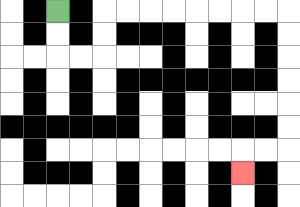{'start': '[2, 0]', 'end': '[10, 7]', 'path_directions': 'D,D,R,R,U,U,R,R,R,R,R,R,R,R,D,D,D,D,D,D,L,L,D', 'path_coordinates': '[[2, 0], [2, 1], [2, 2], [3, 2], [4, 2], [4, 1], [4, 0], [5, 0], [6, 0], [7, 0], [8, 0], [9, 0], [10, 0], [11, 0], [12, 0], [12, 1], [12, 2], [12, 3], [12, 4], [12, 5], [12, 6], [11, 6], [10, 6], [10, 7]]'}